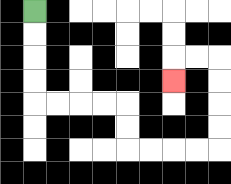{'start': '[1, 0]', 'end': '[7, 3]', 'path_directions': 'D,D,D,D,R,R,R,R,D,D,R,R,R,R,U,U,U,U,L,L,D', 'path_coordinates': '[[1, 0], [1, 1], [1, 2], [1, 3], [1, 4], [2, 4], [3, 4], [4, 4], [5, 4], [5, 5], [5, 6], [6, 6], [7, 6], [8, 6], [9, 6], [9, 5], [9, 4], [9, 3], [9, 2], [8, 2], [7, 2], [7, 3]]'}